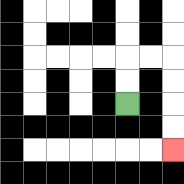{'start': '[5, 4]', 'end': '[7, 6]', 'path_directions': 'U,U,R,R,D,D,D,D', 'path_coordinates': '[[5, 4], [5, 3], [5, 2], [6, 2], [7, 2], [7, 3], [7, 4], [7, 5], [7, 6]]'}